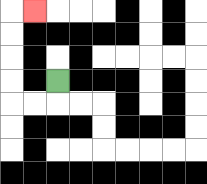{'start': '[2, 3]', 'end': '[1, 0]', 'path_directions': 'D,L,L,U,U,U,U,R', 'path_coordinates': '[[2, 3], [2, 4], [1, 4], [0, 4], [0, 3], [0, 2], [0, 1], [0, 0], [1, 0]]'}